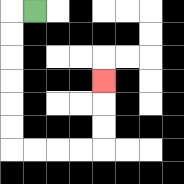{'start': '[1, 0]', 'end': '[4, 3]', 'path_directions': 'L,D,D,D,D,D,D,R,R,R,R,U,U,U', 'path_coordinates': '[[1, 0], [0, 0], [0, 1], [0, 2], [0, 3], [0, 4], [0, 5], [0, 6], [1, 6], [2, 6], [3, 6], [4, 6], [4, 5], [4, 4], [4, 3]]'}